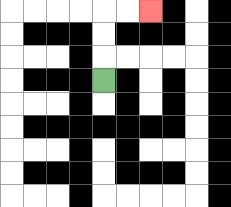{'start': '[4, 3]', 'end': '[6, 0]', 'path_directions': 'U,U,U,R,R', 'path_coordinates': '[[4, 3], [4, 2], [4, 1], [4, 0], [5, 0], [6, 0]]'}